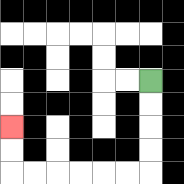{'start': '[6, 3]', 'end': '[0, 5]', 'path_directions': 'D,D,D,D,L,L,L,L,L,L,U,U', 'path_coordinates': '[[6, 3], [6, 4], [6, 5], [6, 6], [6, 7], [5, 7], [4, 7], [3, 7], [2, 7], [1, 7], [0, 7], [0, 6], [0, 5]]'}